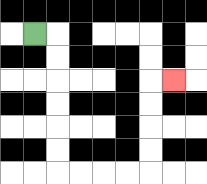{'start': '[1, 1]', 'end': '[7, 3]', 'path_directions': 'R,D,D,D,D,D,D,R,R,R,R,U,U,U,U,R', 'path_coordinates': '[[1, 1], [2, 1], [2, 2], [2, 3], [2, 4], [2, 5], [2, 6], [2, 7], [3, 7], [4, 7], [5, 7], [6, 7], [6, 6], [6, 5], [6, 4], [6, 3], [7, 3]]'}